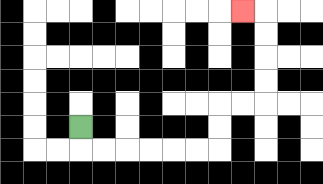{'start': '[3, 5]', 'end': '[10, 0]', 'path_directions': 'D,R,R,R,R,R,R,U,U,R,R,U,U,U,U,L', 'path_coordinates': '[[3, 5], [3, 6], [4, 6], [5, 6], [6, 6], [7, 6], [8, 6], [9, 6], [9, 5], [9, 4], [10, 4], [11, 4], [11, 3], [11, 2], [11, 1], [11, 0], [10, 0]]'}